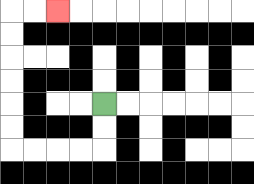{'start': '[4, 4]', 'end': '[2, 0]', 'path_directions': 'D,D,L,L,L,L,U,U,U,U,U,U,R,R', 'path_coordinates': '[[4, 4], [4, 5], [4, 6], [3, 6], [2, 6], [1, 6], [0, 6], [0, 5], [0, 4], [0, 3], [0, 2], [0, 1], [0, 0], [1, 0], [2, 0]]'}